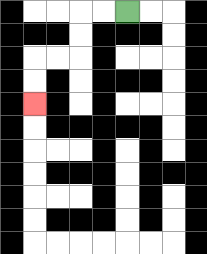{'start': '[5, 0]', 'end': '[1, 4]', 'path_directions': 'L,L,D,D,L,L,D,D', 'path_coordinates': '[[5, 0], [4, 0], [3, 0], [3, 1], [3, 2], [2, 2], [1, 2], [1, 3], [1, 4]]'}